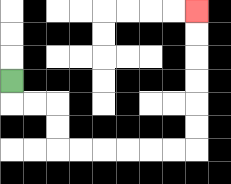{'start': '[0, 3]', 'end': '[8, 0]', 'path_directions': 'D,R,R,D,D,R,R,R,R,R,R,U,U,U,U,U,U', 'path_coordinates': '[[0, 3], [0, 4], [1, 4], [2, 4], [2, 5], [2, 6], [3, 6], [4, 6], [5, 6], [6, 6], [7, 6], [8, 6], [8, 5], [8, 4], [8, 3], [8, 2], [8, 1], [8, 0]]'}